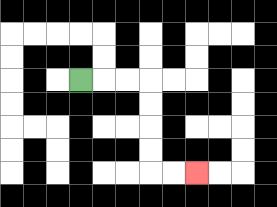{'start': '[3, 3]', 'end': '[8, 7]', 'path_directions': 'R,R,R,D,D,D,D,R,R', 'path_coordinates': '[[3, 3], [4, 3], [5, 3], [6, 3], [6, 4], [6, 5], [6, 6], [6, 7], [7, 7], [8, 7]]'}